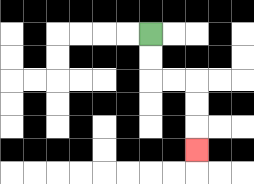{'start': '[6, 1]', 'end': '[8, 6]', 'path_directions': 'D,D,R,R,D,D,D', 'path_coordinates': '[[6, 1], [6, 2], [6, 3], [7, 3], [8, 3], [8, 4], [8, 5], [8, 6]]'}